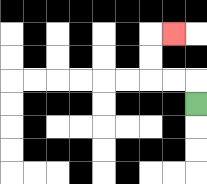{'start': '[8, 4]', 'end': '[7, 1]', 'path_directions': 'U,L,L,U,U,R', 'path_coordinates': '[[8, 4], [8, 3], [7, 3], [6, 3], [6, 2], [6, 1], [7, 1]]'}